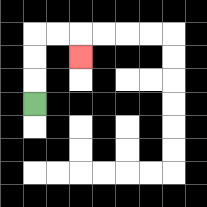{'start': '[1, 4]', 'end': '[3, 2]', 'path_directions': 'U,U,U,R,R,D', 'path_coordinates': '[[1, 4], [1, 3], [1, 2], [1, 1], [2, 1], [3, 1], [3, 2]]'}